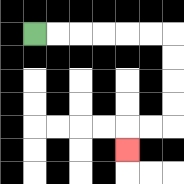{'start': '[1, 1]', 'end': '[5, 6]', 'path_directions': 'R,R,R,R,R,R,D,D,D,D,L,L,D', 'path_coordinates': '[[1, 1], [2, 1], [3, 1], [4, 1], [5, 1], [6, 1], [7, 1], [7, 2], [7, 3], [7, 4], [7, 5], [6, 5], [5, 5], [5, 6]]'}